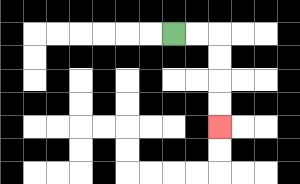{'start': '[7, 1]', 'end': '[9, 5]', 'path_directions': 'R,R,D,D,D,D', 'path_coordinates': '[[7, 1], [8, 1], [9, 1], [9, 2], [9, 3], [9, 4], [9, 5]]'}